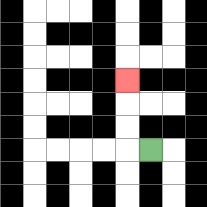{'start': '[6, 6]', 'end': '[5, 3]', 'path_directions': 'L,U,U,U', 'path_coordinates': '[[6, 6], [5, 6], [5, 5], [5, 4], [5, 3]]'}